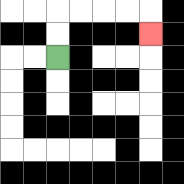{'start': '[2, 2]', 'end': '[6, 1]', 'path_directions': 'U,U,R,R,R,R,D', 'path_coordinates': '[[2, 2], [2, 1], [2, 0], [3, 0], [4, 0], [5, 0], [6, 0], [6, 1]]'}